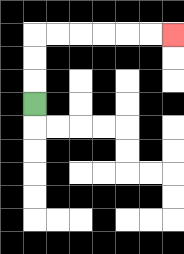{'start': '[1, 4]', 'end': '[7, 1]', 'path_directions': 'U,U,U,R,R,R,R,R,R', 'path_coordinates': '[[1, 4], [1, 3], [1, 2], [1, 1], [2, 1], [3, 1], [4, 1], [5, 1], [6, 1], [7, 1]]'}